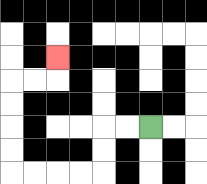{'start': '[6, 5]', 'end': '[2, 2]', 'path_directions': 'L,L,D,D,L,L,L,L,U,U,U,U,R,R,U', 'path_coordinates': '[[6, 5], [5, 5], [4, 5], [4, 6], [4, 7], [3, 7], [2, 7], [1, 7], [0, 7], [0, 6], [0, 5], [0, 4], [0, 3], [1, 3], [2, 3], [2, 2]]'}